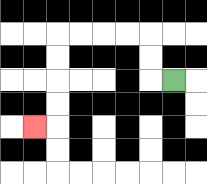{'start': '[7, 3]', 'end': '[1, 5]', 'path_directions': 'L,U,U,L,L,L,L,D,D,D,D,L', 'path_coordinates': '[[7, 3], [6, 3], [6, 2], [6, 1], [5, 1], [4, 1], [3, 1], [2, 1], [2, 2], [2, 3], [2, 4], [2, 5], [1, 5]]'}